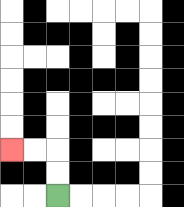{'start': '[2, 8]', 'end': '[0, 6]', 'path_directions': 'U,U,L,L', 'path_coordinates': '[[2, 8], [2, 7], [2, 6], [1, 6], [0, 6]]'}